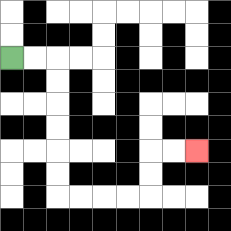{'start': '[0, 2]', 'end': '[8, 6]', 'path_directions': 'R,R,D,D,D,D,D,D,R,R,R,R,U,U,R,R', 'path_coordinates': '[[0, 2], [1, 2], [2, 2], [2, 3], [2, 4], [2, 5], [2, 6], [2, 7], [2, 8], [3, 8], [4, 8], [5, 8], [6, 8], [6, 7], [6, 6], [7, 6], [8, 6]]'}